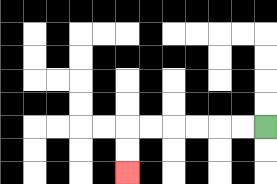{'start': '[11, 5]', 'end': '[5, 7]', 'path_directions': 'L,L,L,L,L,L,D,D', 'path_coordinates': '[[11, 5], [10, 5], [9, 5], [8, 5], [7, 5], [6, 5], [5, 5], [5, 6], [5, 7]]'}